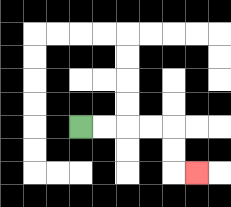{'start': '[3, 5]', 'end': '[8, 7]', 'path_directions': 'R,R,R,R,D,D,R', 'path_coordinates': '[[3, 5], [4, 5], [5, 5], [6, 5], [7, 5], [7, 6], [7, 7], [8, 7]]'}